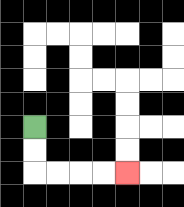{'start': '[1, 5]', 'end': '[5, 7]', 'path_directions': 'D,D,R,R,R,R', 'path_coordinates': '[[1, 5], [1, 6], [1, 7], [2, 7], [3, 7], [4, 7], [5, 7]]'}